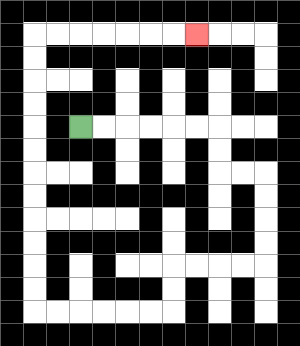{'start': '[3, 5]', 'end': '[8, 1]', 'path_directions': 'R,R,R,R,R,R,D,D,R,R,D,D,D,D,L,L,L,L,D,D,L,L,L,L,L,L,U,U,U,U,U,U,U,U,U,U,U,U,R,R,R,R,R,R,R', 'path_coordinates': '[[3, 5], [4, 5], [5, 5], [6, 5], [7, 5], [8, 5], [9, 5], [9, 6], [9, 7], [10, 7], [11, 7], [11, 8], [11, 9], [11, 10], [11, 11], [10, 11], [9, 11], [8, 11], [7, 11], [7, 12], [7, 13], [6, 13], [5, 13], [4, 13], [3, 13], [2, 13], [1, 13], [1, 12], [1, 11], [1, 10], [1, 9], [1, 8], [1, 7], [1, 6], [1, 5], [1, 4], [1, 3], [1, 2], [1, 1], [2, 1], [3, 1], [4, 1], [5, 1], [6, 1], [7, 1], [8, 1]]'}